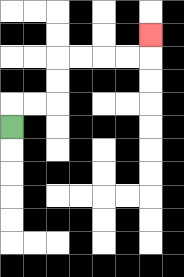{'start': '[0, 5]', 'end': '[6, 1]', 'path_directions': 'U,R,R,U,U,R,R,R,R,U', 'path_coordinates': '[[0, 5], [0, 4], [1, 4], [2, 4], [2, 3], [2, 2], [3, 2], [4, 2], [5, 2], [6, 2], [6, 1]]'}